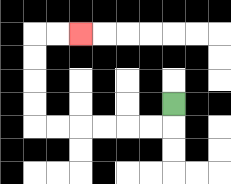{'start': '[7, 4]', 'end': '[3, 1]', 'path_directions': 'D,L,L,L,L,L,L,U,U,U,U,R,R', 'path_coordinates': '[[7, 4], [7, 5], [6, 5], [5, 5], [4, 5], [3, 5], [2, 5], [1, 5], [1, 4], [1, 3], [1, 2], [1, 1], [2, 1], [3, 1]]'}